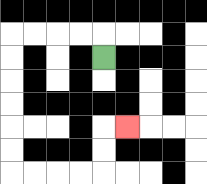{'start': '[4, 2]', 'end': '[5, 5]', 'path_directions': 'U,L,L,L,L,D,D,D,D,D,D,R,R,R,R,U,U,R', 'path_coordinates': '[[4, 2], [4, 1], [3, 1], [2, 1], [1, 1], [0, 1], [0, 2], [0, 3], [0, 4], [0, 5], [0, 6], [0, 7], [1, 7], [2, 7], [3, 7], [4, 7], [4, 6], [4, 5], [5, 5]]'}